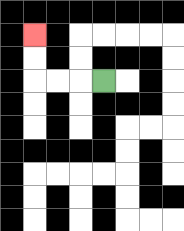{'start': '[4, 3]', 'end': '[1, 1]', 'path_directions': 'L,L,L,U,U', 'path_coordinates': '[[4, 3], [3, 3], [2, 3], [1, 3], [1, 2], [1, 1]]'}